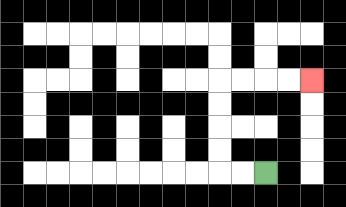{'start': '[11, 7]', 'end': '[13, 3]', 'path_directions': 'L,L,U,U,U,U,R,R,R,R', 'path_coordinates': '[[11, 7], [10, 7], [9, 7], [9, 6], [9, 5], [9, 4], [9, 3], [10, 3], [11, 3], [12, 3], [13, 3]]'}